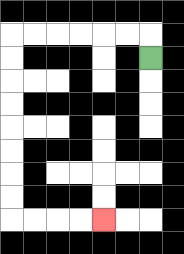{'start': '[6, 2]', 'end': '[4, 9]', 'path_directions': 'U,L,L,L,L,L,L,D,D,D,D,D,D,D,D,R,R,R,R', 'path_coordinates': '[[6, 2], [6, 1], [5, 1], [4, 1], [3, 1], [2, 1], [1, 1], [0, 1], [0, 2], [0, 3], [0, 4], [0, 5], [0, 6], [0, 7], [0, 8], [0, 9], [1, 9], [2, 9], [3, 9], [4, 9]]'}